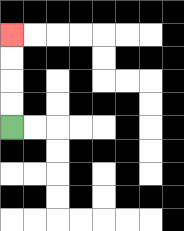{'start': '[0, 5]', 'end': '[0, 1]', 'path_directions': 'U,U,U,U', 'path_coordinates': '[[0, 5], [0, 4], [0, 3], [0, 2], [0, 1]]'}